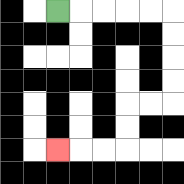{'start': '[2, 0]', 'end': '[2, 6]', 'path_directions': 'R,R,R,R,R,D,D,D,D,L,L,D,D,L,L,L', 'path_coordinates': '[[2, 0], [3, 0], [4, 0], [5, 0], [6, 0], [7, 0], [7, 1], [7, 2], [7, 3], [7, 4], [6, 4], [5, 4], [5, 5], [5, 6], [4, 6], [3, 6], [2, 6]]'}